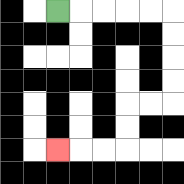{'start': '[2, 0]', 'end': '[2, 6]', 'path_directions': 'R,R,R,R,R,D,D,D,D,L,L,D,D,L,L,L', 'path_coordinates': '[[2, 0], [3, 0], [4, 0], [5, 0], [6, 0], [7, 0], [7, 1], [7, 2], [7, 3], [7, 4], [6, 4], [5, 4], [5, 5], [5, 6], [4, 6], [3, 6], [2, 6]]'}